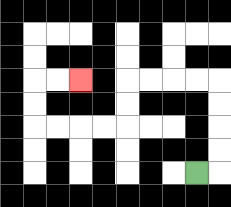{'start': '[8, 7]', 'end': '[3, 3]', 'path_directions': 'R,U,U,U,U,L,L,L,L,D,D,L,L,L,L,U,U,R,R', 'path_coordinates': '[[8, 7], [9, 7], [9, 6], [9, 5], [9, 4], [9, 3], [8, 3], [7, 3], [6, 3], [5, 3], [5, 4], [5, 5], [4, 5], [3, 5], [2, 5], [1, 5], [1, 4], [1, 3], [2, 3], [3, 3]]'}